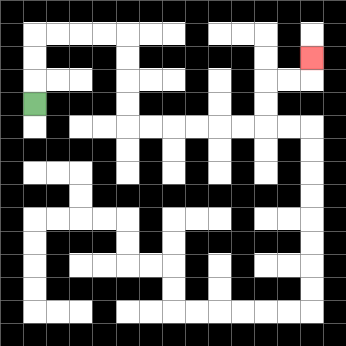{'start': '[1, 4]', 'end': '[13, 2]', 'path_directions': 'U,U,U,R,R,R,R,D,D,D,D,R,R,R,R,R,R,U,U,R,R,U', 'path_coordinates': '[[1, 4], [1, 3], [1, 2], [1, 1], [2, 1], [3, 1], [4, 1], [5, 1], [5, 2], [5, 3], [5, 4], [5, 5], [6, 5], [7, 5], [8, 5], [9, 5], [10, 5], [11, 5], [11, 4], [11, 3], [12, 3], [13, 3], [13, 2]]'}